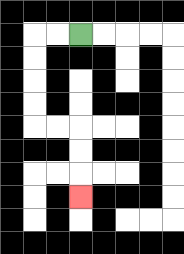{'start': '[3, 1]', 'end': '[3, 8]', 'path_directions': 'L,L,D,D,D,D,R,R,D,D,D', 'path_coordinates': '[[3, 1], [2, 1], [1, 1], [1, 2], [1, 3], [1, 4], [1, 5], [2, 5], [3, 5], [3, 6], [3, 7], [3, 8]]'}